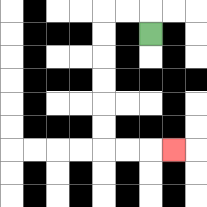{'start': '[6, 1]', 'end': '[7, 6]', 'path_directions': 'U,L,L,D,D,D,D,D,D,R,R,R', 'path_coordinates': '[[6, 1], [6, 0], [5, 0], [4, 0], [4, 1], [4, 2], [4, 3], [4, 4], [4, 5], [4, 6], [5, 6], [6, 6], [7, 6]]'}